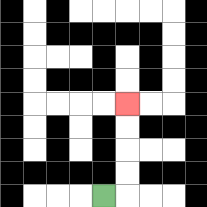{'start': '[4, 8]', 'end': '[5, 4]', 'path_directions': 'R,U,U,U,U', 'path_coordinates': '[[4, 8], [5, 8], [5, 7], [5, 6], [5, 5], [5, 4]]'}